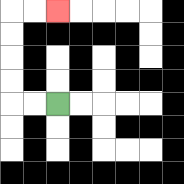{'start': '[2, 4]', 'end': '[2, 0]', 'path_directions': 'L,L,U,U,U,U,R,R', 'path_coordinates': '[[2, 4], [1, 4], [0, 4], [0, 3], [0, 2], [0, 1], [0, 0], [1, 0], [2, 0]]'}